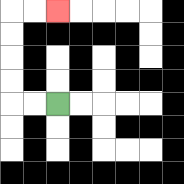{'start': '[2, 4]', 'end': '[2, 0]', 'path_directions': 'L,L,U,U,U,U,R,R', 'path_coordinates': '[[2, 4], [1, 4], [0, 4], [0, 3], [0, 2], [0, 1], [0, 0], [1, 0], [2, 0]]'}